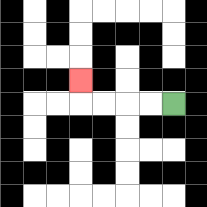{'start': '[7, 4]', 'end': '[3, 3]', 'path_directions': 'L,L,L,L,U', 'path_coordinates': '[[7, 4], [6, 4], [5, 4], [4, 4], [3, 4], [3, 3]]'}